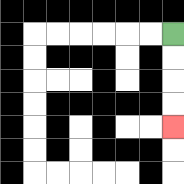{'start': '[7, 1]', 'end': '[7, 5]', 'path_directions': 'D,D,D,D', 'path_coordinates': '[[7, 1], [7, 2], [7, 3], [7, 4], [7, 5]]'}